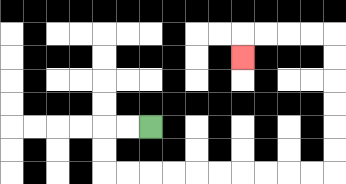{'start': '[6, 5]', 'end': '[10, 2]', 'path_directions': 'L,L,D,D,R,R,R,R,R,R,R,R,R,R,U,U,U,U,U,U,L,L,L,L,D', 'path_coordinates': '[[6, 5], [5, 5], [4, 5], [4, 6], [4, 7], [5, 7], [6, 7], [7, 7], [8, 7], [9, 7], [10, 7], [11, 7], [12, 7], [13, 7], [14, 7], [14, 6], [14, 5], [14, 4], [14, 3], [14, 2], [14, 1], [13, 1], [12, 1], [11, 1], [10, 1], [10, 2]]'}